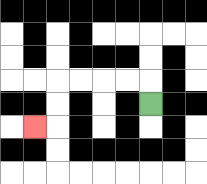{'start': '[6, 4]', 'end': '[1, 5]', 'path_directions': 'U,L,L,L,L,D,D,L', 'path_coordinates': '[[6, 4], [6, 3], [5, 3], [4, 3], [3, 3], [2, 3], [2, 4], [2, 5], [1, 5]]'}